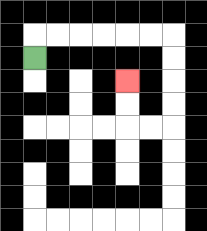{'start': '[1, 2]', 'end': '[5, 3]', 'path_directions': 'U,R,R,R,R,R,R,D,D,D,D,L,L,U,U', 'path_coordinates': '[[1, 2], [1, 1], [2, 1], [3, 1], [4, 1], [5, 1], [6, 1], [7, 1], [7, 2], [7, 3], [7, 4], [7, 5], [6, 5], [5, 5], [5, 4], [5, 3]]'}